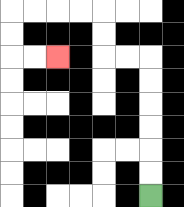{'start': '[6, 8]', 'end': '[2, 2]', 'path_directions': 'U,U,U,U,U,U,L,L,U,U,L,L,L,L,D,D,R,R', 'path_coordinates': '[[6, 8], [6, 7], [6, 6], [6, 5], [6, 4], [6, 3], [6, 2], [5, 2], [4, 2], [4, 1], [4, 0], [3, 0], [2, 0], [1, 0], [0, 0], [0, 1], [0, 2], [1, 2], [2, 2]]'}